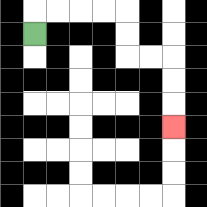{'start': '[1, 1]', 'end': '[7, 5]', 'path_directions': 'U,R,R,R,R,D,D,R,R,D,D,D', 'path_coordinates': '[[1, 1], [1, 0], [2, 0], [3, 0], [4, 0], [5, 0], [5, 1], [5, 2], [6, 2], [7, 2], [7, 3], [7, 4], [7, 5]]'}